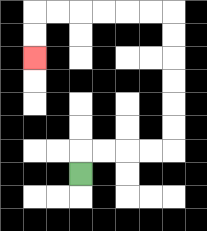{'start': '[3, 7]', 'end': '[1, 2]', 'path_directions': 'U,R,R,R,R,U,U,U,U,U,U,L,L,L,L,L,L,D,D', 'path_coordinates': '[[3, 7], [3, 6], [4, 6], [5, 6], [6, 6], [7, 6], [7, 5], [7, 4], [7, 3], [7, 2], [7, 1], [7, 0], [6, 0], [5, 0], [4, 0], [3, 0], [2, 0], [1, 0], [1, 1], [1, 2]]'}